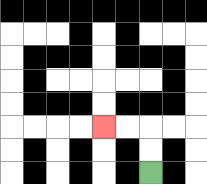{'start': '[6, 7]', 'end': '[4, 5]', 'path_directions': 'U,U,L,L', 'path_coordinates': '[[6, 7], [6, 6], [6, 5], [5, 5], [4, 5]]'}